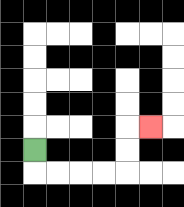{'start': '[1, 6]', 'end': '[6, 5]', 'path_directions': 'D,R,R,R,R,U,U,R', 'path_coordinates': '[[1, 6], [1, 7], [2, 7], [3, 7], [4, 7], [5, 7], [5, 6], [5, 5], [6, 5]]'}